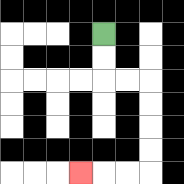{'start': '[4, 1]', 'end': '[3, 7]', 'path_directions': 'D,D,R,R,D,D,D,D,L,L,L', 'path_coordinates': '[[4, 1], [4, 2], [4, 3], [5, 3], [6, 3], [6, 4], [6, 5], [6, 6], [6, 7], [5, 7], [4, 7], [3, 7]]'}